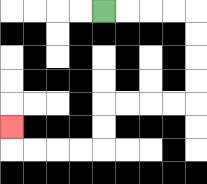{'start': '[4, 0]', 'end': '[0, 5]', 'path_directions': 'R,R,R,R,D,D,D,D,L,L,L,L,D,D,L,L,L,L,U', 'path_coordinates': '[[4, 0], [5, 0], [6, 0], [7, 0], [8, 0], [8, 1], [8, 2], [8, 3], [8, 4], [7, 4], [6, 4], [5, 4], [4, 4], [4, 5], [4, 6], [3, 6], [2, 6], [1, 6], [0, 6], [0, 5]]'}